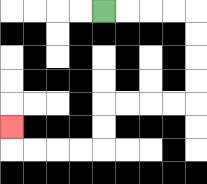{'start': '[4, 0]', 'end': '[0, 5]', 'path_directions': 'R,R,R,R,D,D,D,D,L,L,L,L,D,D,L,L,L,L,U', 'path_coordinates': '[[4, 0], [5, 0], [6, 0], [7, 0], [8, 0], [8, 1], [8, 2], [8, 3], [8, 4], [7, 4], [6, 4], [5, 4], [4, 4], [4, 5], [4, 6], [3, 6], [2, 6], [1, 6], [0, 6], [0, 5]]'}